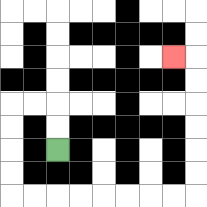{'start': '[2, 6]', 'end': '[7, 2]', 'path_directions': 'U,U,L,L,D,D,D,D,R,R,R,R,R,R,R,R,U,U,U,U,U,U,L', 'path_coordinates': '[[2, 6], [2, 5], [2, 4], [1, 4], [0, 4], [0, 5], [0, 6], [0, 7], [0, 8], [1, 8], [2, 8], [3, 8], [4, 8], [5, 8], [6, 8], [7, 8], [8, 8], [8, 7], [8, 6], [8, 5], [8, 4], [8, 3], [8, 2], [7, 2]]'}